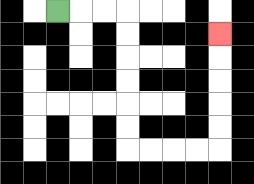{'start': '[2, 0]', 'end': '[9, 1]', 'path_directions': 'R,R,R,D,D,D,D,D,D,R,R,R,R,U,U,U,U,U', 'path_coordinates': '[[2, 0], [3, 0], [4, 0], [5, 0], [5, 1], [5, 2], [5, 3], [5, 4], [5, 5], [5, 6], [6, 6], [7, 6], [8, 6], [9, 6], [9, 5], [9, 4], [9, 3], [9, 2], [9, 1]]'}